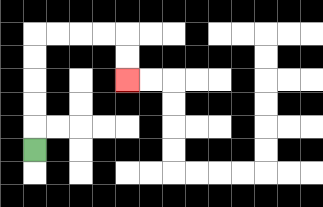{'start': '[1, 6]', 'end': '[5, 3]', 'path_directions': 'U,U,U,U,U,R,R,R,R,D,D', 'path_coordinates': '[[1, 6], [1, 5], [1, 4], [1, 3], [1, 2], [1, 1], [2, 1], [3, 1], [4, 1], [5, 1], [5, 2], [5, 3]]'}